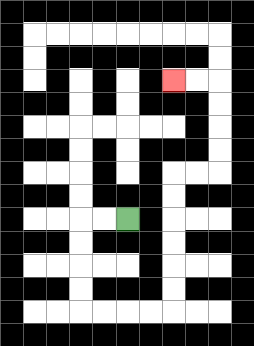{'start': '[5, 9]', 'end': '[7, 3]', 'path_directions': 'L,L,D,D,D,D,R,R,R,R,U,U,U,U,U,U,R,R,U,U,U,U,L,L', 'path_coordinates': '[[5, 9], [4, 9], [3, 9], [3, 10], [3, 11], [3, 12], [3, 13], [4, 13], [5, 13], [6, 13], [7, 13], [7, 12], [7, 11], [7, 10], [7, 9], [7, 8], [7, 7], [8, 7], [9, 7], [9, 6], [9, 5], [9, 4], [9, 3], [8, 3], [7, 3]]'}